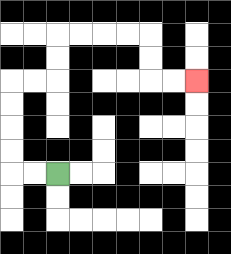{'start': '[2, 7]', 'end': '[8, 3]', 'path_directions': 'L,L,U,U,U,U,R,R,U,U,R,R,R,R,D,D,R,R', 'path_coordinates': '[[2, 7], [1, 7], [0, 7], [0, 6], [0, 5], [0, 4], [0, 3], [1, 3], [2, 3], [2, 2], [2, 1], [3, 1], [4, 1], [5, 1], [6, 1], [6, 2], [6, 3], [7, 3], [8, 3]]'}